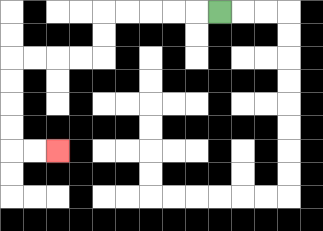{'start': '[9, 0]', 'end': '[2, 6]', 'path_directions': 'L,L,L,L,L,D,D,L,L,L,L,D,D,D,D,R,R', 'path_coordinates': '[[9, 0], [8, 0], [7, 0], [6, 0], [5, 0], [4, 0], [4, 1], [4, 2], [3, 2], [2, 2], [1, 2], [0, 2], [0, 3], [0, 4], [0, 5], [0, 6], [1, 6], [2, 6]]'}